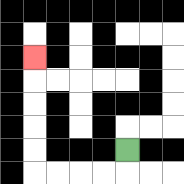{'start': '[5, 6]', 'end': '[1, 2]', 'path_directions': 'D,L,L,L,L,U,U,U,U,U', 'path_coordinates': '[[5, 6], [5, 7], [4, 7], [3, 7], [2, 7], [1, 7], [1, 6], [1, 5], [1, 4], [1, 3], [1, 2]]'}